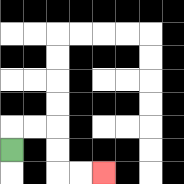{'start': '[0, 6]', 'end': '[4, 7]', 'path_directions': 'U,R,R,D,D,R,R', 'path_coordinates': '[[0, 6], [0, 5], [1, 5], [2, 5], [2, 6], [2, 7], [3, 7], [4, 7]]'}